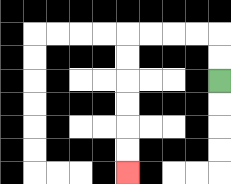{'start': '[9, 3]', 'end': '[5, 7]', 'path_directions': 'U,U,L,L,L,L,D,D,D,D,D,D', 'path_coordinates': '[[9, 3], [9, 2], [9, 1], [8, 1], [7, 1], [6, 1], [5, 1], [5, 2], [5, 3], [5, 4], [5, 5], [5, 6], [5, 7]]'}